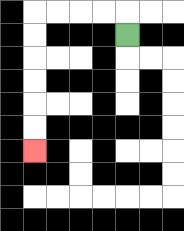{'start': '[5, 1]', 'end': '[1, 6]', 'path_directions': 'U,L,L,L,L,D,D,D,D,D,D', 'path_coordinates': '[[5, 1], [5, 0], [4, 0], [3, 0], [2, 0], [1, 0], [1, 1], [1, 2], [1, 3], [1, 4], [1, 5], [1, 6]]'}